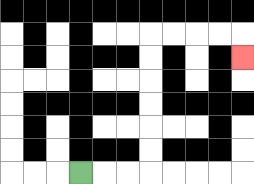{'start': '[3, 7]', 'end': '[10, 2]', 'path_directions': 'R,R,R,U,U,U,U,U,U,R,R,R,R,D', 'path_coordinates': '[[3, 7], [4, 7], [5, 7], [6, 7], [6, 6], [6, 5], [6, 4], [6, 3], [6, 2], [6, 1], [7, 1], [8, 1], [9, 1], [10, 1], [10, 2]]'}